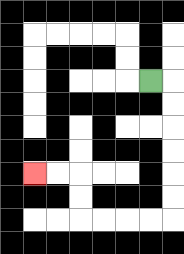{'start': '[6, 3]', 'end': '[1, 7]', 'path_directions': 'R,D,D,D,D,D,D,L,L,L,L,U,U,L,L', 'path_coordinates': '[[6, 3], [7, 3], [7, 4], [7, 5], [7, 6], [7, 7], [7, 8], [7, 9], [6, 9], [5, 9], [4, 9], [3, 9], [3, 8], [3, 7], [2, 7], [1, 7]]'}